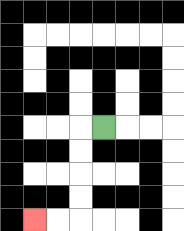{'start': '[4, 5]', 'end': '[1, 9]', 'path_directions': 'L,D,D,D,D,L,L', 'path_coordinates': '[[4, 5], [3, 5], [3, 6], [3, 7], [3, 8], [3, 9], [2, 9], [1, 9]]'}